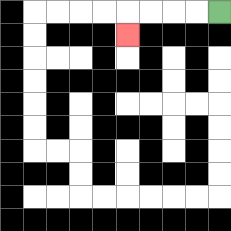{'start': '[9, 0]', 'end': '[5, 1]', 'path_directions': 'L,L,L,L,D', 'path_coordinates': '[[9, 0], [8, 0], [7, 0], [6, 0], [5, 0], [5, 1]]'}